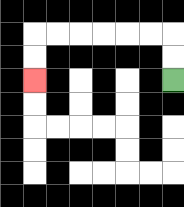{'start': '[7, 3]', 'end': '[1, 3]', 'path_directions': 'U,U,L,L,L,L,L,L,D,D', 'path_coordinates': '[[7, 3], [7, 2], [7, 1], [6, 1], [5, 1], [4, 1], [3, 1], [2, 1], [1, 1], [1, 2], [1, 3]]'}